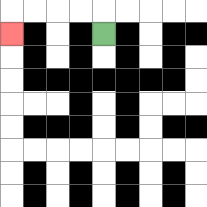{'start': '[4, 1]', 'end': '[0, 1]', 'path_directions': 'U,L,L,L,L,D', 'path_coordinates': '[[4, 1], [4, 0], [3, 0], [2, 0], [1, 0], [0, 0], [0, 1]]'}